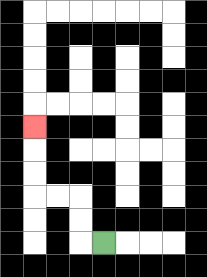{'start': '[4, 10]', 'end': '[1, 5]', 'path_directions': 'L,U,U,L,L,U,U,U', 'path_coordinates': '[[4, 10], [3, 10], [3, 9], [3, 8], [2, 8], [1, 8], [1, 7], [1, 6], [1, 5]]'}